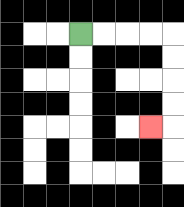{'start': '[3, 1]', 'end': '[6, 5]', 'path_directions': 'R,R,R,R,D,D,D,D,L', 'path_coordinates': '[[3, 1], [4, 1], [5, 1], [6, 1], [7, 1], [7, 2], [7, 3], [7, 4], [7, 5], [6, 5]]'}